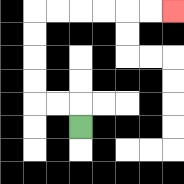{'start': '[3, 5]', 'end': '[7, 0]', 'path_directions': 'U,L,L,U,U,U,U,R,R,R,R,R,R', 'path_coordinates': '[[3, 5], [3, 4], [2, 4], [1, 4], [1, 3], [1, 2], [1, 1], [1, 0], [2, 0], [3, 0], [4, 0], [5, 0], [6, 0], [7, 0]]'}